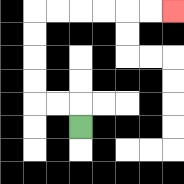{'start': '[3, 5]', 'end': '[7, 0]', 'path_directions': 'U,L,L,U,U,U,U,R,R,R,R,R,R', 'path_coordinates': '[[3, 5], [3, 4], [2, 4], [1, 4], [1, 3], [1, 2], [1, 1], [1, 0], [2, 0], [3, 0], [4, 0], [5, 0], [6, 0], [7, 0]]'}